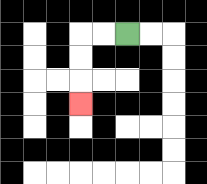{'start': '[5, 1]', 'end': '[3, 4]', 'path_directions': 'L,L,D,D,D', 'path_coordinates': '[[5, 1], [4, 1], [3, 1], [3, 2], [3, 3], [3, 4]]'}